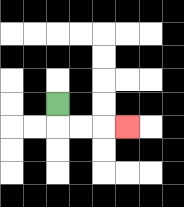{'start': '[2, 4]', 'end': '[5, 5]', 'path_directions': 'D,R,R,R', 'path_coordinates': '[[2, 4], [2, 5], [3, 5], [4, 5], [5, 5]]'}